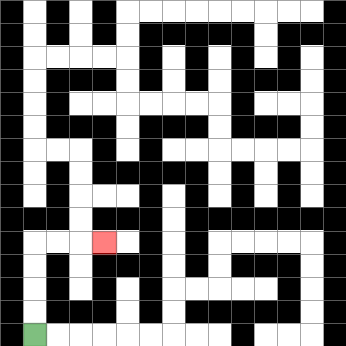{'start': '[1, 14]', 'end': '[4, 10]', 'path_directions': 'U,U,U,U,R,R,R', 'path_coordinates': '[[1, 14], [1, 13], [1, 12], [1, 11], [1, 10], [2, 10], [3, 10], [4, 10]]'}